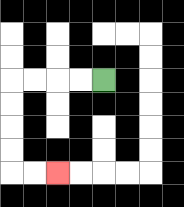{'start': '[4, 3]', 'end': '[2, 7]', 'path_directions': 'L,L,L,L,D,D,D,D,R,R', 'path_coordinates': '[[4, 3], [3, 3], [2, 3], [1, 3], [0, 3], [0, 4], [0, 5], [0, 6], [0, 7], [1, 7], [2, 7]]'}